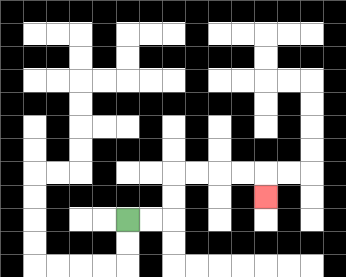{'start': '[5, 9]', 'end': '[11, 8]', 'path_directions': 'R,R,U,U,R,R,R,R,D', 'path_coordinates': '[[5, 9], [6, 9], [7, 9], [7, 8], [7, 7], [8, 7], [9, 7], [10, 7], [11, 7], [11, 8]]'}